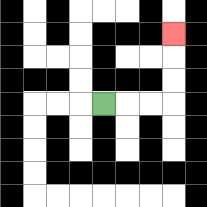{'start': '[4, 4]', 'end': '[7, 1]', 'path_directions': 'R,R,R,U,U,U', 'path_coordinates': '[[4, 4], [5, 4], [6, 4], [7, 4], [7, 3], [7, 2], [7, 1]]'}